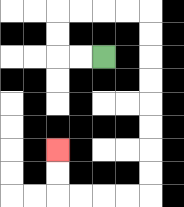{'start': '[4, 2]', 'end': '[2, 6]', 'path_directions': 'L,L,U,U,R,R,R,R,D,D,D,D,D,D,D,D,L,L,L,L,U,U', 'path_coordinates': '[[4, 2], [3, 2], [2, 2], [2, 1], [2, 0], [3, 0], [4, 0], [5, 0], [6, 0], [6, 1], [6, 2], [6, 3], [6, 4], [6, 5], [6, 6], [6, 7], [6, 8], [5, 8], [4, 8], [3, 8], [2, 8], [2, 7], [2, 6]]'}